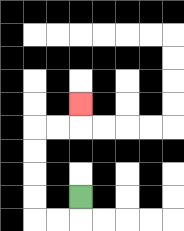{'start': '[3, 8]', 'end': '[3, 4]', 'path_directions': 'D,L,L,U,U,U,U,R,R,U', 'path_coordinates': '[[3, 8], [3, 9], [2, 9], [1, 9], [1, 8], [1, 7], [1, 6], [1, 5], [2, 5], [3, 5], [3, 4]]'}